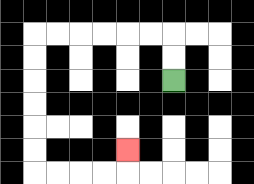{'start': '[7, 3]', 'end': '[5, 6]', 'path_directions': 'U,U,L,L,L,L,L,L,D,D,D,D,D,D,R,R,R,R,U', 'path_coordinates': '[[7, 3], [7, 2], [7, 1], [6, 1], [5, 1], [4, 1], [3, 1], [2, 1], [1, 1], [1, 2], [1, 3], [1, 4], [1, 5], [1, 6], [1, 7], [2, 7], [3, 7], [4, 7], [5, 7], [5, 6]]'}